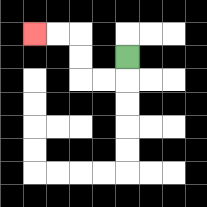{'start': '[5, 2]', 'end': '[1, 1]', 'path_directions': 'D,L,L,U,U,L,L', 'path_coordinates': '[[5, 2], [5, 3], [4, 3], [3, 3], [3, 2], [3, 1], [2, 1], [1, 1]]'}